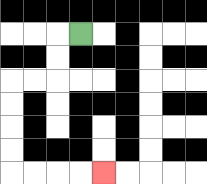{'start': '[3, 1]', 'end': '[4, 7]', 'path_directions': 'L,D,D,L,L,D,D,D,D,R,R,R,R', 'path_coordinates': '[[3, 1], [2, 1], [2, 2], [2, 3], [1, 3], [0, 3], [0, 4], [0, 5], [0, 6], [0, 7], [1, 7], [2, 7], [3, 7], [4, 7]]'}